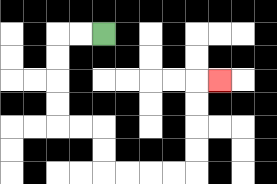{'start': '[4, 1]', 'end': '[9, 3]', 'path_directions': 'L,L,D,D,D,D,R,R,D,D,R,R,R,R,U,U,U,U,R', 'path_coordinates': '[[4, 1], [3, 1], [2, 1], [2, 2], [2, 3], [2, 4], [2, 5], [3, 5], [4, 5], [4, 6], [4, 7], [5, 7], [6, 7], [7, 7], [8, 7], [8, 6], [8, 5], [8, 4], [8, 3], [9, 3]]'}